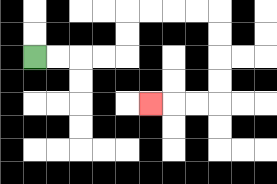{'start': '[1, 2]', 'end': '[6, 4]', 'path_directions': 'R,R,R,R,U,U,R,R,R,R,D,D,D,D,L,L,L', 'path_coordinates': '[[1, 2], [2, 2], [3, 2], [4, 2], [5, 2], [5, 1], [5, 0], [6, 0], [7, 0], [8, 0], [9, 0], [9, 1], [9, 2], [9, 3], [9, 4], [8, 4], [7, 4], [6, 4]]'}